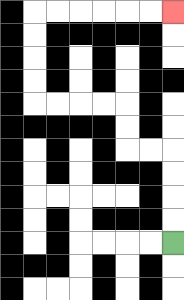{'start': '[7, 10]', 'end': '[7, 0]', 'path_directions': 'U,U,U,U,L,L,U,U,L,L,L,L,U,U,U,U,R,R,R,R,R,R', 'path_coordinates': '[[7, 10], [7, 9], [7, 8], [7, 7], [7, 6], [6, 6], [5, 6], [5, 5], [5, 4], [4, 4], [3, 4], [2, 4], [1, 4], [1, 3], [1, 2], [1, 1], [1, 0], [2, 0], [3, 0], [4, 0], [5, 0], [6, 0], [7, 0]]'}